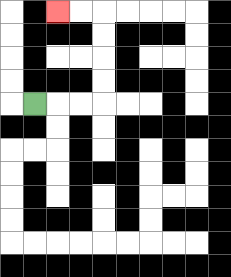{'start': '[1, 4]', 'end': '[2, 0]', 'path_directions': 'R,R,R,U,U,U,U,L,L', 'path_coordinates': '[[1, 4], [2, 4], [3, 4], [4, 4], [4, 3], [4, 2], [4, 1], [4, 0], [3, 0], [2, 0]]'}